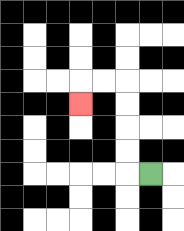{'start': '[6, 7]', 'end': '[3, 4]', 'path_directions': 'L,U,U,U,U,L,L,D', 'path_coordinates': '[[6, 7], [5, 7], [5, 6], [5, 5], [5, 4], [5, 3], [4, 3], [3, 3], [3, 4]]'}